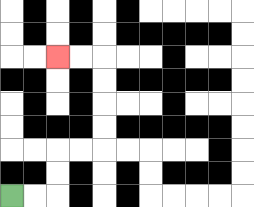{'start': '[0, 8]', 'end': '[2, 2]', 'path_directions': 'R,R,U,U,R,R,U,U,U,U,L,L', 'path_coordinates': '[[0, 8], [1, 8], [2, 8], [2, 7], [2, 6], [3, 6], [4, 6], [4, 5], [4, 4], [4, 3], [4, 2], [3, 2], [2, 2]]'}